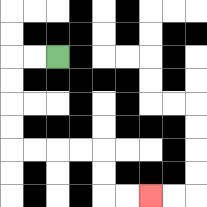{'start': '[2, 2]', 'end': '[6, 8]', 'path_directions': 'L,L,D,D,D,D,R,R,R,R,D,D,R,R', 'path_coordinates': '[[2, 2], [1, 2], [0, 2], [0, 3], [0, 4], [0, 5], [0, 6], [1, 6], [2, 6], [3, 6], [4, 6], [4, 7], [4, 8], [5, 8], [6, 8]]'}